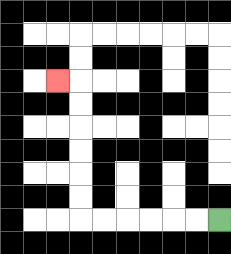{'start': '[9, 9]', 'end': '[2, 3]', 'path_directions': 'L,L,L,L,L,L,U,U,U,U,U,U,L', 'path_coordinates': '[[9, 9], [8, 9], [7, 9], [6, 9], [5, 9], [4, 9], [3, 9], [3, 8], [3, 7], [3, 6], [3, 5], [3, 4], [3, 3], [2, 3]]'}